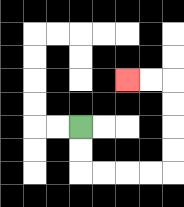{'start': '[3, 5]', 'end': '[5, 3]', 'path_directions': 'D,D,R,R,R,R,U,U,U,U,L,L', 'path_coordinates': '[[3, 5], [3, 6], [3, 7], [4, 7], [5, 7], [6, 7], [7, 7], [7, 6], [7, 5], [7, 4], [7, 3], [6, 3], [5, 3]]'}